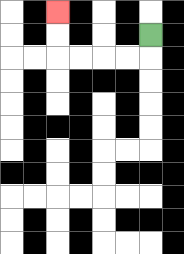{'start': '[6, 1]', 'end': '[2, 0]', 'path_directions': 'D,L,L,L,L,U,U', 'path_coordinates': '[[6, 1], [6, 2], [5, 2], [4, 2], [3, 2], [2, 2], [2, 1], [2, 0]]'}